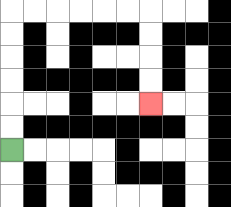{'start': '[0, 6]', 'end': '[6, 4]', 'path_directions': 'U,U,U,U,U,U,R,R,R,R,R,R,D,D,D,D', 'path_coordinates': '[[0, 6], [0, 5], [0, 4], [0, 3], [0, 2], [0, 1], [0, 0], [1, 0], [2, 0], [3, 0], [4, 0], [5, 0], [6, 0], [6, 1], [6, 2], [6, 3], [6, 4]]'}